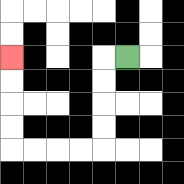{'start': '[5, 2]', 'end': '[0, 2]', 'path_directions': 'L,D,D,D,D,L,L,L,L,U,U,U,U', 'path_coordinates': '[[5, 2], [4, 2], [4, 3], [4, 4], [4, 5], [4, 6], [3, 6], [2, 6], [1, 6], [0, 6], [0, 5], [0, 4], [0, 3], [0, 2]]'}